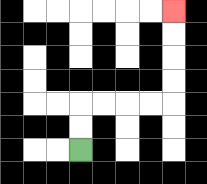{'start': '[3, 6]', 'end': '[7, 0]', 'path_directions': 'U,U,R,R,R,R,U,U,U,U', 'path_coordinates': '[[3, 6], [3, 5], [3, 4], [4, 4], [5, 4], [6, 4], [7, 4], [7, 3], [7, 2], [7, 1], [7, 0]]'}